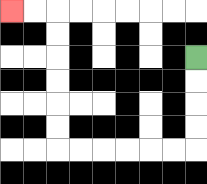{'start': '[8, 2]', 'end': '[0, 0]', 'path_directions': 'D,D,D,D,L,L,L,L,L,L,U,U,U,U,U,U,L,L', 'path_coordinates': '[[8, 2], [8, 3], [8, 4], [8, 5], [8, 6], [7, 6], [6, 6], [5, 6], [4, 6], [3, 6], [2, 6], [2, 5], [2, 4], [2, 3], [2, 2], [2, 1], [2, 0], [1, 0], [0, 0]]'}